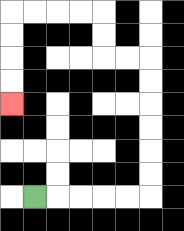{'start': '[1, 8]', 'end': '[0, 4]', 'path_directions': 'R,R,R,R,R,U,U,U,U,U,U,L,L,U,U,L,L,L,L,D,D,D,D', 'path_coordinates': '[[1, 8], [2, 8], [3, 8], [4, 8], [5, 8], [6, 8], [6, 7], [6, 6], [6, 5], [6, 4], [6, 3], [6, 2], [5, 2], [4, 2], [4, 1], [4, 0], [3, 0], [2, 0], [1, 0], [0, 0], [0, 1], [0, 2], [0, 3], [0, 4]]'}